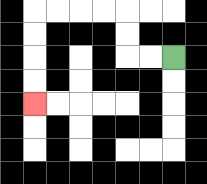{'start': '[7, 2]', 'end': '[1, 4]', 'path_directions': 'L,L,U,U,L,L,L,L,D,D,D,D', 'path_coordinates': '[[7, 2], [6, 2], [5, 2], [5, 1], [5, 0], [4, 0], [3, 0], [2, 0], [1, 0], [1, 1], [1, 2], [1, 3], [1, 4]]'}